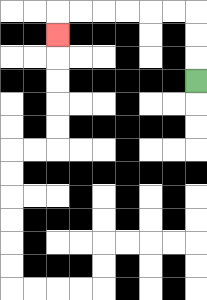{'start': '[8, 3]', 'end': '[2, 1]', 'path_directions': 'U,U,U,L,L,L,L,L,L,D', 'path_coordinates': '[[8, 3], [8, 2], [8, 1], [8, 0], [7, 0], [6, 0], [5, 0], [4, 0], [3, 0], [2, 0], [2, 1]]'}